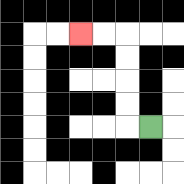{'start': '[6, 5]', 'end': '[3, 1]', 'path_directions': 'L,U,U,U,U,L,L', 'path_coordinates': '[[6, 5], [5, 5], [5, 4], [5, 3], [5, 2], [5, 1], [4, 1], [3, 1]]'}